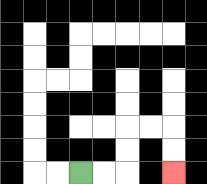{'start': '[3, 7]', 'end': '[7, 7]', 'path_directions': 'R,R,U,U,R,R,D,D', 'path_coordinates': '[[3, 7], [4, 7], [5, 7], [5, 6], [5, 5], [6, 5], [7, 5], [7, 6], [7, 7]]'}